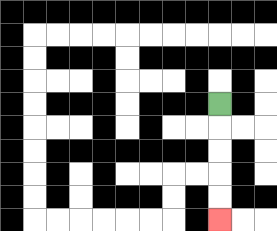{'start': '[9, 4]', 'end': '[9, 9]', 'path_directions': 'D,D,D,D,D', 'path_coordinates': '[[9, 4], [9, 5], [9, 6], [9, 7], [9, 8], [9, 9]]'}